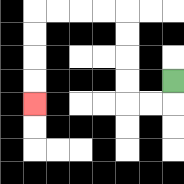{'start': '[7, 3]', 'end': '[1, 4]', 'path_directions': 'D,L,L,U,U,U,U,L,L,L,L,D,D,D,D', 'path_coordinates': '[[7, 3], [7, 4], [6, 4], [5, 4], [5, 3], [5, 2], [5, 1], [5, 0], [4, 0], [3, 0], [2, 0], [1, 0], [1, 1], [1, 2], [1, 3], [1, 4]]'}